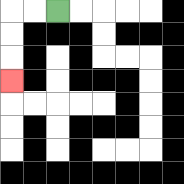{'start': '[2, 0]', 'end': '[0, 3]', 'path_directions': 'L,L,D,D,D', 'path_coordinates': '[[2, 0], [1, 0], [0, 0], [0, 1], [0, 2], [0, 3]]'}